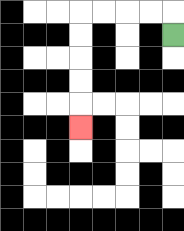{'start': '[7, 1]', 'end': '[3, 5]', 'path_directions': 'U,L,L,L,L,D,D,D,D,D', 'path_coordinates': '[[7, 1], [7, 0], [6, 0], [5, 0], [4, 0], [3, 0], [3, 1], [3, 2], [3, 3], [3, 4], [3, 5]]'}